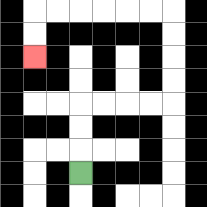{'start': '[3, 7]', 'end': '[1, 2]', 'path_directions': 'U,U,U,R,R,R,R,U,U,U,U,L,L,L,L,L,L,D,D', 'path_coordinates': '[[3, 7], [3, 6], [3, 5], [3, 4], [4, 4], [5, 4], [6, 4], [7, 4], [7, 3], [7, 2], [7, 1], [7, 0], [6, 0], [5, 0], [4, 0], [3, 0], [2, 0], [1, 0], [1, 1], [1, 2]]'}